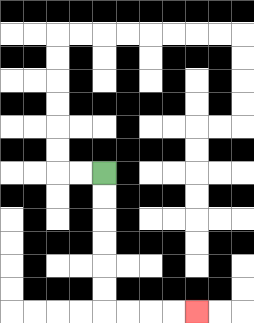{'start': '[4, 7]', 'end': '[8, 13]', 'path_directions': 'D,D,D,D,D,D,R,R,R,R', 'path_coordinates': '[[4, 7], [4, 8], [4, 9], [4, 10], [4, 11], [4, 12], [4, 13], [5, 13], [6, 13], [7, 13], [8, 13]]'}